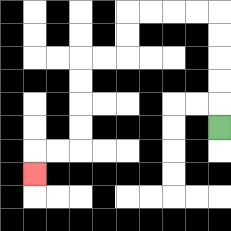{'start': '[9, 5]', 'end': '[1, 7]', 'path_directions': 'U,U,U,U,U,L,L,L,L,D,D,L,L,D,D,D,D,L,L,D', 'path_coordinates': '[[9, 5], [9, 4], [9, 3], [9, 2], [9, 1], [9, 0], [8, 0], [7, 0], [6, 0], [5, 0], [5, 1], [5, 2], [4, 2], [3, 2], [3, 3], [3, 4], [3, 5], [3, 6], [2, 6], [1, 6], [1, 7]]'}